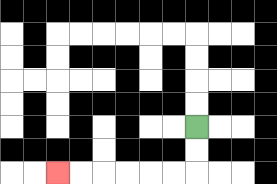{'start': '[8, 5]', 'end': '[2, 7]', 'path_directions': 'D,D,L,L,L,L,L,L', 'path_coordinates': '[[8, 5], [8, 6], [8, 7], [7, 7], [6, 7], [5, 7], [4, 7], [3, 7], [2, 7]]'}